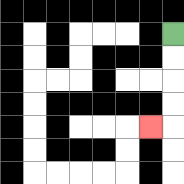{'start': '[7, 1]', 'end': '[6, 5]', 'path_directions': 'D,D,D,D,L', 'path_coordinates': '[[7, 1], [7, 2], [7, 3], [7, 4], [7, 5], [6, 5]]'}